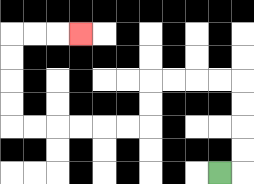{'start': '[9, 7]', 'end': '[3, 1]', 'path_directions': 'R,U,U,U,U,L,L,L,L,D,D,L,L,L,L,L,L,U,U,U,U,R,R,R', 'path_coordinates': '[[9, 7], [10, 7], [10, 6], [10, 5], [10, 4], [10, 3], [9, 3], [8, 3], [7, 3], [6, 3], [6, 4], [6, 5], [5, 5], [4, 5], [3, 5], [2, 5], [1, 5], [0, 5], [0, 4], [0, 3], [0, 2], [0, 1], [1, 1], [2, 1], [3, 1]]'}